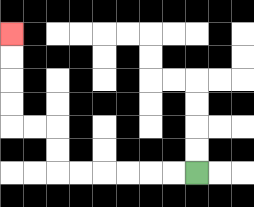{'start': '[8, 7]', 'end': '[0, 1]', 'path_directions': 'L,L,L,L,L,L,U,U,L,L,U,U,U,U', 'path_coordinates': '[[8, 7], [7, 7], [6, 7], [5, 7], [4, 7], [3, 7], [2, 7], [2, 6], [2, 5], [1, 5], [0, 5], [0, 4], [0, 3], [0, 2], [0, 1]]'}